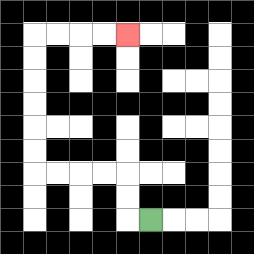{'start': '[6, 9]', 'end': '[5, 1]', 'path_directions': 'L,U,U,L,L,L,L,U,U,U,U,U,U,R,R,R,R', 'path_coordinates': '[[6, 9], [5, 9], [5, 8], [5, 7], [4, 7], [3, 7], [2, 7], [1, 7], [1, 6], [1, 5], [1, 4], [1, 3], [1, 2], [1, 1], [2, 1], [3, 1], [4, 1], [5, 1]]'}